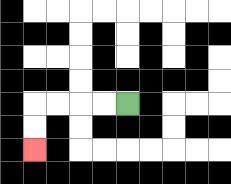{'start': '[5, 4]', 'end': '[1, 6]', 'path_directions': 'L,L,L,L,D,D', 'path_coordinates': '[[5, 4], [4, 4], [3, 4], [2, 4], [1, 4], [1, 5], [1, 6]]'}